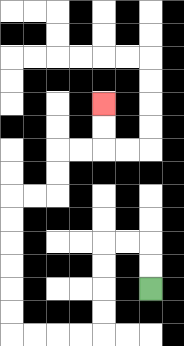{'start': '[6, 12]', 'end': '[4, 4]', 'path_directions': 'U,U,L,L,D,D,D,D,L,L,L,L,U,U,U,U,U,U,R,R,U,U,R,R,U,U', 'path_coordinates': '[[6, 12], [6, 11], [6, 10], [5, 10], [4, 10], [4, 11], [4, 12], [4, 13], [4, 14], [3, 14], [2, 14], [1, 14], [0, 14], [0, 13], [0, 12], [0, 11], [0, 10], [0, 9], [0, 8], [1, 8], [2, 8], [2, 7], [2, 6], [3, 6], [4, 6], [4, 5], [4, 4]]'}